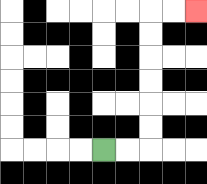{'start': '[4, 6]', 'end': '[8, 0]', 'path_directions': 'R,R,U,U,U,U,U,U,R,R', 'path_coordinates': '[[4, 6], [5, 6], [6, 6], [6, 5], [6, 4], [6, 3], [6, 2], [6, 1], [6, 0], [7, 0], [8, 0]]'}